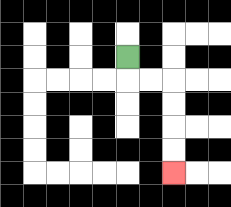{'start': '[5, 2]', 'end': '[7, 7]', 'path_directions': 'D,R,R,D,D,D,D', 'path_coordinates': '[[5, 2], [5, 3], [6, 3], [7, 3], [7, 4], [7, 5], [7, 6], [7, 7]]'}